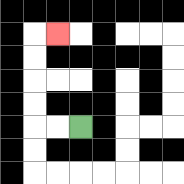{'start': '[3, 5]', 'end': '[2, 1]', 'path_directions': 'L,L,U,U,U,U,R', 'path_coordinates': '[[3, 5], [2, 5], [1, 5], [1, 4], [1, 3], [1, 2], [1, 1], [2, 1]]'}